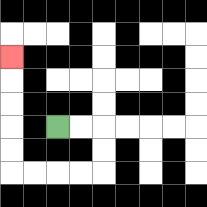{'start': '[2, 5]', 'end': '[0, 2]', 'path_directions': 'R,R,D,D,L,L,L,L,U,U,U,U,U', 'path_coordinates': '[[2, 5], [3, 5], [4, 5], [4, 6], [4, 7], [3, 7], [2, 7], [1, 7], [0, 7], [0, 6], [0, 5], [0, 4], [0, 3], [0, 2]]'}